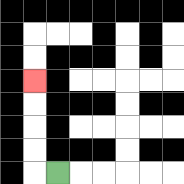{'start': '[2, 7]', 'end': '[1, 3]', 'path_directions': 'L,U,U,U,U', 'path_coordinates': '[[2, 7], [1, 7], [1, 6], [1, 5], [1, 4], [1, 3]]'}